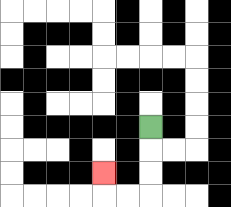{'start': '[6, 5]', 'end': '[4, 7]', 'path_directions': 'D,D,D,L,L,U', 'path_coordinates': '[[6, 5], [6, 6], [6, 7], [6, 8], [5, 8], [4, 8], [4, 7]]'}